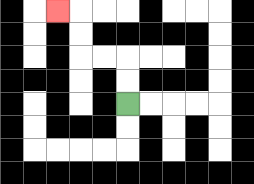{'start': '[5, 4]', 'end': '[2, 0]', 'path_directions': 'U,U,L,L,U,U,L', 'path_coordinates': '[[5, 4], [5, 3], [5, 2], [4, 2], [3, 2], [3, 1], [3, 0], [2, 0]]'}